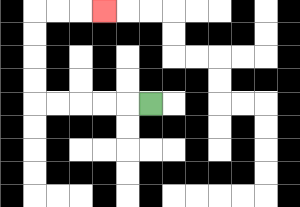{'start': '[6, 4]', 'end': '[4, 0]', 'path_directions': 'L,L,L,L,L,U,U,U,U,R,R,R', 'path_coordinates': '[[6, 4], [5, 4], [4, 4], [3, 4], [2, 4], [1, 4], [1, 3], [1, 2], [1, 1], [1, 0], [2, 0], [3, 0], [4, 0]]'}